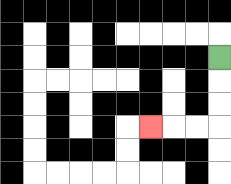{'start': '[9, 2]', 'end': '[6, 5]', 'path_directions': 'D,D,D,L,L,L', 'path_coordinates': '[[9, 2], [9, 3], [9, 4], [9, 5], [8, 5], [7, 5], [6, 5]]'}